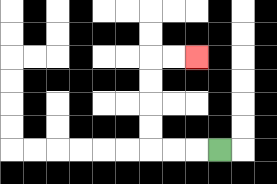{'start': '[9, 6]', 'end': '[8, 2]', 'path_directions': 'L,L,L,U,U,U,U,R,R', 'path_coordinates': '[[9, 6], [8, 6], [7, 6], [6, 6], [6, 5], [6, 4], [6, 3], [6, 2], [7, 2], [8, 2]]'}